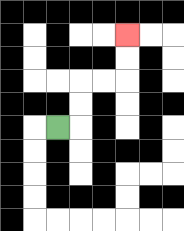{'start': '[2, 5]', 'end': '[5, 1]', 'path_directions': 'R,U,U,R,R,U,U', 'path_coordinates': '[[2, 5], [3, 5], [3, 4], [3, 3], [4, 3], [5, 3], [5, 2], [5, 1]]'}